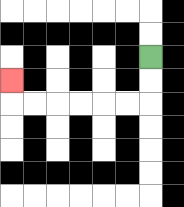{'start': '[6, 2]', 'end': '[0, 3]', 'path_directions': 'D,D,L,L,L,L,L,L,U', 'path_coordinates': '[[6, 2], [6, 3], [6, 4], [5, 4], [4, 4], [3, 4], [2, 4], [1, 4], [0, 4], [0, 3]]'}